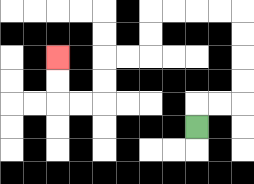{'start': '[8, 5]', 'end': '[2, 2]', 'path_directions': 'U,R,R,U,U,U,U,L,L,L,L,D,D,L,L,D,D,L,L,U,U', 'path_coordinates': '[[8, 5], [8, 4], [9, 4], [10, 4], [10, 3], [10, 2], [10, 1], [10, 0], [9, 0], [8, 0], [7, 0], [6, 0], [6, 1], [6, 2], [5, 2], [4, 2], [4, 3], [4, 4], [3, 4], [2, 4], [2, 3], [2, 2]]'}